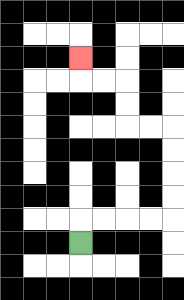{'start': '[3, 10]', 'end': '[3, 2]', 'path_directions': 'U,R,R,R,R,U,U,U,U,L,L,U,U,L,L,U', 'path_coordinates': '[[3, 10], [3, 9], [4, 9], [5, 9], [6, 9], [7, 9], [7, 8], [7, 7], [7, 6], [7, 5], [6, 5], [5, 5], [5, 4], [5, 3], [4, 3], [3, 3], [3, 2]]'}